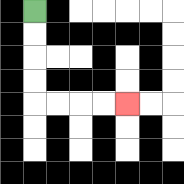{'start': '[1, 0]', 'end': '[5, 4]', 'path_directions': 'D,D,D,D,R,R,R,R', 'path_coordinates': '[[1, 0], [1, 1], [1, 2], [1, 3], [1, 4], [2, 4], [3, 4], [4, 4], [5, 4]]'}